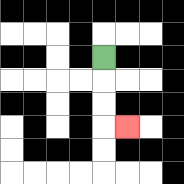{'start': '[4, 2]', 'end': '[5, 5]', 'path_directions': 'D,D,D,R', 'path_coordinates': '[[4, 2], [4, 3], [4, 4], [4, 5], [5, 5]]'}